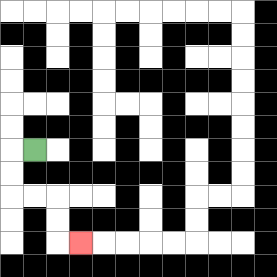{'start': '[1, 6]', 'end': '[3, 10]', 'path_directions': 'L,D,D,R,R,D,D,R', 'path_coordinates': '[[1, 6], [0, 6], [0, 7], [0, 8], [1, 8], [2, 8], [2, 9], [2, 10], [3, 10]]'}